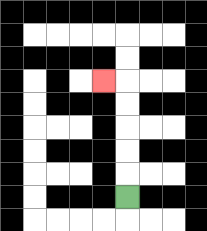{'start': '[5, 8]', 'end': '[4, 3]', 'path_directions': 'U,U,U,U,U,L', 'path_coordinates': '[[5, 8], [5, 7], [5, 6], [5, 5], [5, 4], [5, 3], [4, 3]]'}